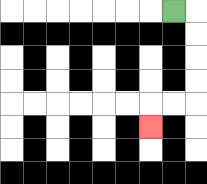{'start': '[7, 0]', 'end': '[6, 5]', 'path_directions': 'R,D,D,D,D,L,L,D', 'path_coordinates': '[[7, 0], [8, 0], [8, 1], [8, 2], [8, 3], [8, 4], [7, 4], [6, 4], [6, 5]]'}